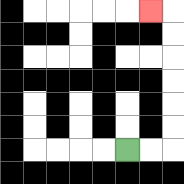{'start': '[5, 6]', 'end': '[6, 0]', 'path_directions': 'R,R,U,U,U,U,U,U,L', 'path_coordinates': '[[5, 6], [6, 6], [7, 6], [7, 5], [7, 4], [7, 3], [7, 2], [7, 1], [7, 0], [6, 0]]'}